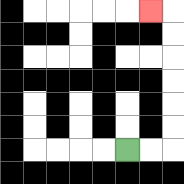{'start': '[5, 6]', 'end': '[6, 0]', 'path_directions': 'R,R,U,U,U,U,U,U,L', 'path_coordinates': '[[5, 6], [6, 6], [7, 6], [7, 5], [7, 4], [7, 3], [7, 2], [7, 1], [7, 0], [6, 0]]'}